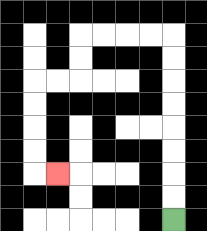{'start': '[7, 9]', 'end': '[2, 7]', 'path_directions': 'U,U,U,U,U,U,U,U,L,L,L,L,D,D,L,L,D,D,D,D,R', 'path_coordinates': '[[7, 9], [7, 8], [7, 7], [7, 6], [7, 5], [7, 4], [7, 3], [7, 2], [7, 1], [6, 1], [5, 1], [4, 1], [3, 1], [3, 2], [3, 3], [2, 3], [1, 3], [1, 4], [1, 5], [1, 6], [1, 7], [2, 7]]'}